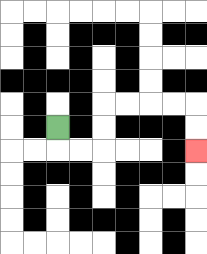{'start': '[2, 5]', 'end': '[8, 6]', 'path_directions': 'D,R,R,U,U,R,R,R,R,D,D', 'path_coordinates': '[[2, 5], [2, 6], [3, 6], [4, 6], [4, 5], [4, 4], [5, 4], [6, 4], [7, 4], [8, 4], [8, 5], [8, 6]]'}